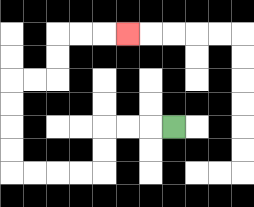{'start': '[7, 5]', 'end': '[5, 1]', 'path_directions': 'L,L,L,D,D,L,L,L,L,U,U,U,U,R,R,U,U,R,R,R', 'path_coordinates': '[[7, 5], [6, 5], [5, 5], [4, 5], [4, 6], [4, 7], [3, 7], [2, 7], [1, 7], [0, 7], [0, 6], [0, 5], [0, 4], [0, 3], [1, 3], [2, 3], [2, 2], [2, 1], [3, 1], [4, 1], [5, 1]]'}